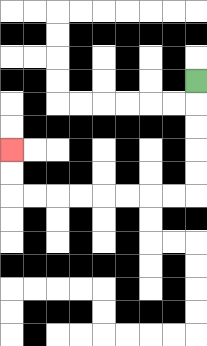{'start': '[8, 3]', 'end': '[0, 6]', 'path_directions': 'D,D,D,D,D,L,L,L,L,L,L,L,L,U,U', 'path_coordinates': '[[8, 3], [8, 4], [8, 5], [8, 6], [8, 7], [8, 8], [7, 8], [6, 8], [5, 8], [4, 8], [3, 8], [2, 8], [1, 8], [0, 8], [0, 7], [0, 6]]'}